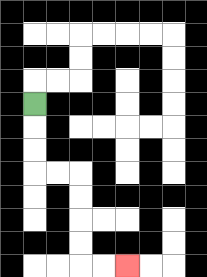{'start': '[1, 4]', 'end': '[5, 11]', 'path_directions': 'D,D,D,R,R,D,D,D,D,R,R', 'path_coordinates': '[[1, 4], [1, 5], [1, 6], [1, 7], [2, 7], [3, 7], [3, 8], [3, 9], [3, 10], [3, 11], [4, 11], [5, 11]]'}